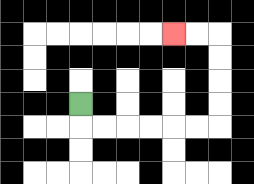{'start': '[3, 4]', 'end': '[7, 1]', 'path_directions': 'D,R,R,R,R,R,R,U,U,U,U,L,L', 'path_coordinates': '[[3, 4], [3, 5], [4, 5], [5, 5], [6, 5], [7, 5], [8, 5], [9, 5], [9, 4], [9, 3], [9, 2], [9, 1], [8, 1], [7, 1]]'}